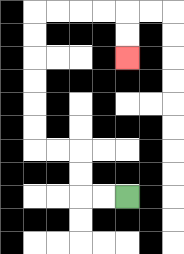{'start': '[5, 8]', 'end': '[5, 2]', 'path_directions': 'L,L,U,U,L,L,U,U,U,U,U,U,R,R,R,R,D,D', 'path_coordinates': '[[5, 8], [4, 8], [3, 8], [3, 7], [3, 6], [2, 6], [1, 6], [1, 5], [1, 4], [1, 3], [1, 2], [1, 1], [1, 0], [2, 0], [3, 0], [4, 0], [5, 0], [5, 1], [5, 2]]'}